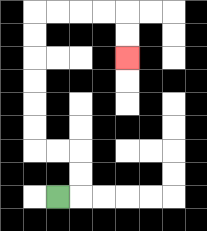{'start': '[2, 8]', 'end': '[5, 2]', 'path_directions': 'R,U,U,L,L,U,U,U,U,U,U,R,R,R,R,D,D', 'path_coordinates': '[[2, 8], [3, 8], [3, 7], [3, 6], [2, 6], [1, 6], [1, 5], [1, 4], [1, 3], [1, 2], [1, 1], [1, 0], [2, 0], [3, 0], [4, 0], [5, 0], [5, 1], [5, 2]]'}